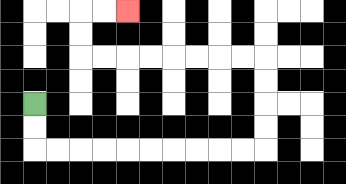{'start': '[1, 4]', 'end': '[5, 0]', 'path_directions': 'D,D,R,R,R,R,R,R,R,R,R,R,U,U,U,U,L,L,L,L,L,L,L,L,U,U,R,R', 'path_coordinates': '[[1, 4], [1, 5], [1, 6], [2, 6], [3, 6], [4, 6], [5, 6], [6, 6], [7, 6], [8, 6], [9, 6], [10, 6], [11, 6], [11, 5], [11, 4], [11, 3], [11, 2], [10, 2], [9, 2], [8, 2], [7, 2], [6, 2], [5, 2], [4, 2], [3, 2], [3, 1], [3, 0], [4, 0], [5, 0]]'}